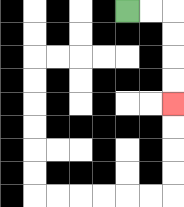{'start': '[5, 0]', 'end': '[7, 4]', 'path_directions': 'R,R,D,D,D,D', 'path_coordinates': '[[5, 0], [6, 0], [7, 0], [7, 1], [7, 2], [7, 3], [7, 4]]'}